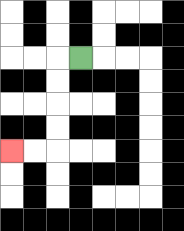{'start': '[3, 2]', 'end': '[0, 6]', 'path_directions': 'L,D,D,D,D,L,L', 'path_coordinates': '[[3, 2], [2, 2], [2, 3], [2, 4], [2, 5], [2, 6], [1, 6], [0, 6]]'}